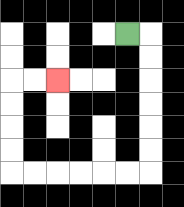{'start': '[5, 1]', 'end': '[2, 3]', 'path_directions': 'R,D,D,D,D,D,D,L,L,L,L,L,L,U,U,U,U,R,R', 'path_coordinates': '[[5, 1], [6, 1], [6, 2], [6, 3], [6, 4], [6, 5], [6, 6], [6, 7], [5, 7], [4, 7], [3, 7], [2, 7], [1, 7], [0, 7], [0, 6], [0, 5], [0, 4], [0, 3], [1, 3], [2, 3]]'}